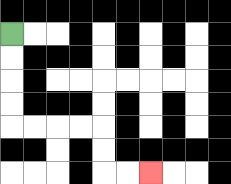{'start': '[0, 1]', 'end': '[6, 7]', 'path_directions': 'D,D,D,D,R,R,R,R,D,D,R,R', 'path_coordinates': '[[0, 1], [0, 2], [0, 3], [0, 4], [0, 5], [1, 5], [2, 5], [3, 5], [4, 5], [4, 6], [4, 7], [5, 7], [6, 7]]'}